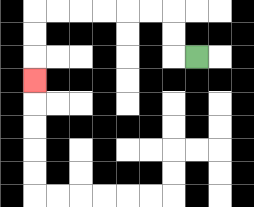{'start': '[8, 2]', 'end': '[1, 3]', 'path_directions': 'L,U,U,L,L,L,L,L,L,D,D,D', 'path_coordinates': '[[8, 2], [7, 2], [7, 1], [7, 0], [6, 0], [5, 0], [4, 0], [3, 0], [2, 0], [1, 0], [1, 1], [1, 2], [1, 3]]'}